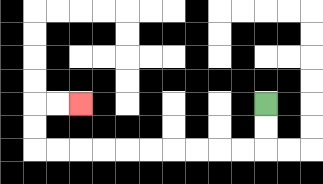{'start': '[11, 4]', 'end': '[3, 4]', 'path_directions': 'D,D,L,L,L,L,L,L,L,L,L,L,U,U,R,R', 'path_coordinates': '[[11, 4], [11, 5], [11, 6], [10, 6], [9, 6], [8, 6], [7, 6], [6, 6], [5, 6], [4, 6], [3, 6], [2, 6], [1, 6], [1, 5], [1, 4], [2, 4], [3, 4]]'}